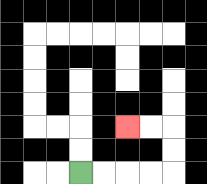{'start': '[3, 7]', 'end': '[5, 5]', 'path_directions': 'R,R,R,R,U,U,L,L', 'path_coordinates': '[[3, 7], [4, 7], [5, 7], [6, 7], [7, 7], [7, 6], [7, 5], [6, 5], [5, 5]]'}